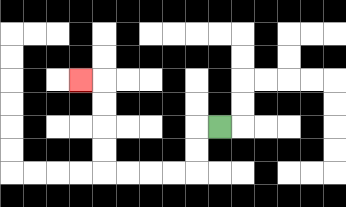{'start': '[9, 5]', 'end': '[3, 3]', 'path_directions': 'L,D,D,L,L,L,L,U,U,U,U,L', 'path_coordinates': '[[9, 5], [8, 5], [8, 6], [8, 7], [7, 7], [6, 7], [5, 7], [4, 7], [4, 6], [4, 5], [4, 4], [4, 3], [3, 3]]'}